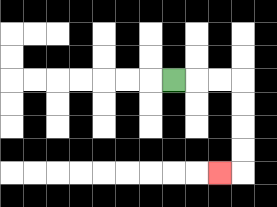{'start': '[7, 3]', 'end': '[9, 7]', 'path_directions': 'R,R,R,D,D,D,D,L', 'path_coordinates': '[[7, 3], [8, 3], [9, 3], [10, 3], [10, 4], [10, 5], [10, 6], [10, 7], [9, 7]]'}